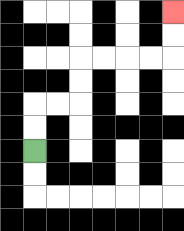{'start': '[1, 6]', 'end': '[7, 0]', 'path_directions': 'U,U,R,R,U,U,R,R,R,R,U,U', 'path_coordinates': '[[1, 6], [1, 5], [1, 4], [2, 4], [3, 4], [3, 3], [3, 2], [4, 2], [5, 2], [6, 2], [7, 2], [7, 1], [7, 0]]'}